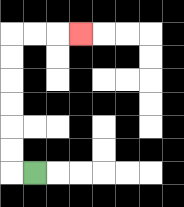{'start': '[1, 7]', 'end': '[3, 1]', 'path_directions': 'L,U,U,U,U,U,U,R,R,R', 'path_coordinates': '[[1, 7], [0, 7], [0, 6], [0, 5], [0, 4], [0, 3], [0, 2], [0, 1], [1, 1], [2, 1], [3, 1]]'}